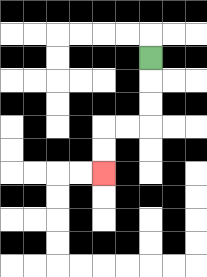{'start': '[6, 2]', 'end': '[4, 7]', 'path_directions': 'D,D,D,L,L,D,D', 'path_coordinates': '[[6, 2], [6, 3], [6, 4], [6, 5], [5, 5], [4, 5], [4, 6], [4, 7]]'}